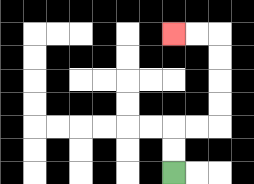{'start': '[7, 7]', 'end': '[7, 1]', 'path_directions': 'U,U,R,R,U,U,U,U,L,L', 'path_coordinates': '[[7, 7], [7, 6], [7, 5], [8, 5], [9, 5], [9, 4], [9, 3], [9, 2], [9, 1], [8, 1], [7, 1]]'}